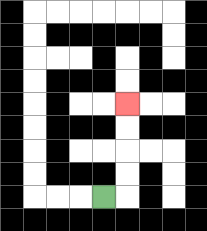{'start': '[4, 8]', 'end': '[5, 4]', 'path_directions': 'R,U,U,U,U', 'path_coordinates': '[[4, 8], [5, 8], [5, 7], [5, 6], [5, 5], [5, 4]]'}